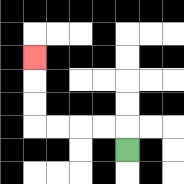{'start': '[5, 6]', 'end': '[1, 2]', 'path_directions': 'U,L,L,L,L,U,U,U', 'path_coordinates': '[[5, 6], [5, 5], [4, 5], [3, 5], [2, 5], [1, 5], [1, 4], [1, 3], [1, 2]]'}